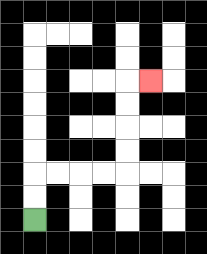{'start': '[1, 9]', 'end': '[6, 3]', 'path_directions': 'U,U,R,R,R,R,U,U,U,U,R', 'path_coordinates': '[[1, 9], [1, 8], [1, 7], [2, 7], [3, 7], [4, 7], [5, 7], [5, 6], [5, 5], [5, 4], [5, 3], [6, 3]]'}